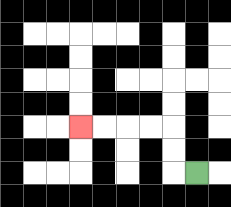{'start': '[8, 7]', 'end': '[3, 5]', 'path_directions': 'L,U,U,L,L,L,L', 'path_coordinates': '[[8, 7], [7, 7], [7, 6], [7, 5], [6, 5], [5, 5], [4, 5], [3, 5]]'}